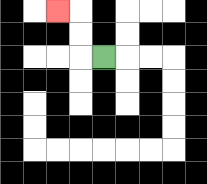{'start': '[4, 2]', 'end': '[2, 0]', 'path_directions': 'L,U,U,L', 'path_coordinates': '[[4, 2], [3, 2], [3, 1], [3, 0], [2, 0]]'}